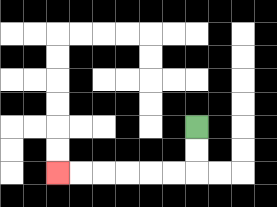{'start': '[8, 5]', 'end': '[2, 7]', 'path_directions': 'D,D,L,L,L,L,L,L', 'path_coordinates': '[[8, 5], [8, 6], [8, 7], [7, 7], [6, 7], [5, 7], [4, 7], [3, 7], [2, 7]]'}